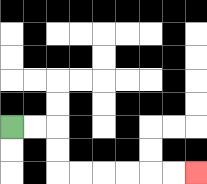{'start': '[0, 5]', 'end': '[8, 7]', 'path_directions': 'R,R,D,D,R,R,R,R,R,R', 'path_coordinates': '[[0, 5], [1, 5], [2, 5], [2, 6], [2, 7], [3, 7], [4, 7], [5, 7], [6, 7], [7, 7], [8, 7]]'}